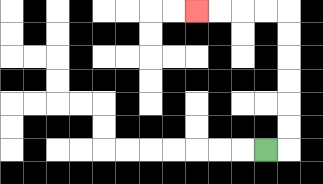{'start': '[11, 6]', 'end': '[8, 0]', 'path_directions': 'R,U,U,U,U,U,U,L,L,L,L', 'path_coordinates': '[[11, 6], [12, 6], [12, 5], [12, 4], [12, 3], [12, 2], [12, 1], [12, 0], [11, 0], [10, 0], [9, 0], [8, 0]]'}